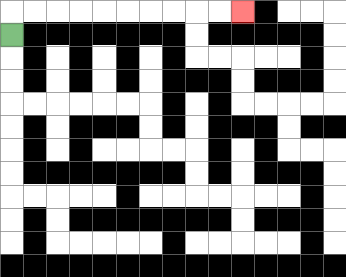{'start': '[0, 1]', 'end': '[10, 0]', 'path_directions': 'U,R,R,R,R,R,R,R,R,R,R', 'path_coordinates': '[[0, 1], [0, 0], [1, 0], [2, 0], [3, 0], [4, 0], [5, 0], [6, 0], [7, 0], [8, 0], [9, 0], [10, 0]]'}